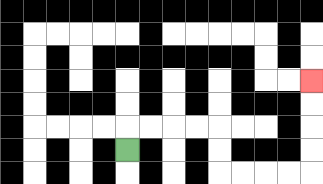{'start': '[5, 6]', 'end': '[13, 3]', 'path_directions': 'U,R,R,R,R,D,D,R,R,R,R,U,U,U,U', 'path_coordinates': '[[5, 6], [5, 5], [6, 5], [7, 5], [8, 5], [9, 5], [9, 6], [9, 7], [10, 7], [11, 7], [12, 7], [13, 7], [13, 6], [13, 5], [13, 4], [13, 3]]'}